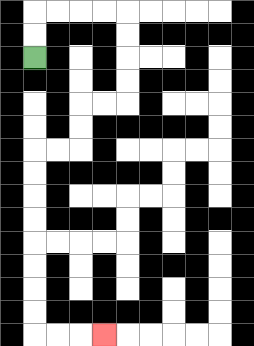{'start': '[1, 2]', 'end': '[4, 14]', 'path_directions': 'U,U,R,R,R,R,D,D,D,D,L,L,D,D,L,L,D,D,D,D,D,D,D,D,R,R,R', 'path_coordinates': '[[1, 2], [1, 1], [1, 0], [2, 0], [3, 0], [4, 0], [5, 0], [5, 1], [5, 2], [5, 3], [5, 4], [4, 4], [3, 4], [3, 5], [3, 6], [2, 6], [1, 6], [1, 7], [1, 8], [1, 9], [1, 10], [1, 11], [1, 12], [1, 13], [1, 14], [2, 14], [3, 14], [4, 14]]'}